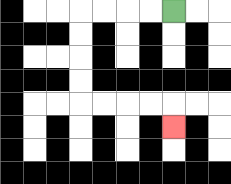{'start': '[7, 0]', 'end': '[7, 5]', 'path_directions': 'L,L,L,L,D,D,D,D,R,R,R,R,D', 'path_coordinates': '[[7, 0], [6, 0], [5, 0], [4, 0], [3, 0], [3, 1], [3, 2], [3, 3], [3, 4], [4, 4], [5, 4], [6, 4], [7, 4], [7, 5]]'}